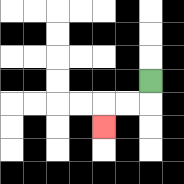{'start': '[6, 3]', 'end': '[4, 5]', 'path_directions': 'D,L,L,D', 'path_coordinates': '[[6, 3], [6, 4], [5, 4], [4, 4], [4, 5]]'}